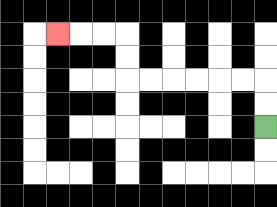{'start': '[11, 5]', 'end': '[2, 1]', 'path_directions': 'U,U,L,L,L,L,L,L,U,U,L,L,L', 'path_coordinates': '[[11, 5], [11, 4], [11, 3], [10, 3], [9, 3], [8, 3], [7, 3], [6, 3], [5, 3], [5, 2], [5, 1], [4, 1], [3, 1], [2, 1]]'}